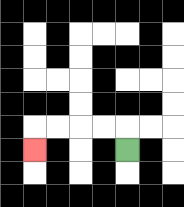{'start': '[5, 6]', 'end': '[1, 6]', 'path_directions': 'U,L,L,L,L,D', 'path_coordinates': '[[5, 6], [5, 5], [4, 5], [3, 5], [2, 5], [1, 5], [1, 6]]'}